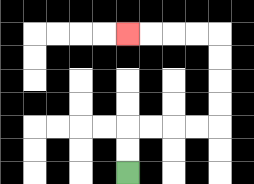{'start': '[5, 7]', 'end': '[5, 1]', 'path_directions': 'U,U,R,R,R,R,U,U,U,U,L,L,L,L', 'path_coordinates': '[[5, 7], [5, 6], [5, 5], [6, 5], [7, 5], [8, 5], [9, 5], [9, 4], [9, 3], [9, 2], [9, 1], [8, 1], [7, 1], [6, 1], [5, 1]]'}